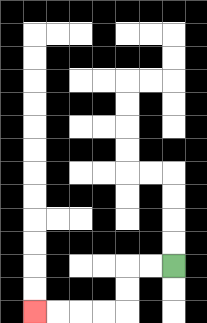{'start': '[7, 11]', 'end': '[1, 13]', 'path_directions': 'L,L,D,D,L,L,L,L', 'path_coordinates': '[[7, 11], [6, 11], [5, 11], [5, 12], [5, 13], [4, 13], [3, 13], [2, 13], [1, 13]]'}